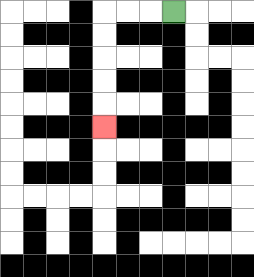{'start': '[7, 0]', 'end': '[4, 5]', 'path_directions': 'L,L,L,D,D,D,D,D', 'path_coordinates': '[[7, 0], [6, 0], [5, 0], [4, 0], [4, 1], [4, 2], [4, 3], [4, 4], [4, 5]]'}